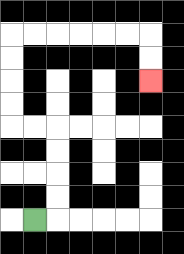{'start': '[1, 9]', 'end': '[6, 3]', 'path_directions': 'R,U,U,U,U,L,L,U,U,U,U,R,R,R,R,R,R,D,D', 'path_coordinates': '[[1, 9], [2, 9], [2, 8], [2, 7], [2, 6], [2, 5], [1, 5], [0, 5], [0, 4], [0, 3], [0, 2], [0, 1], [1, 1], [2, 1], [3, 1], [4, 1], [5, 1], [6, 1], [6, 2], [6, 3]]'}